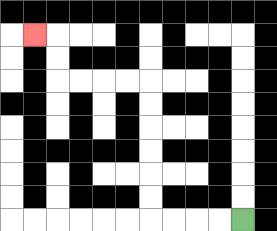{'start': '[10, 9]', 'end': '[1, 1]', 'path_directions': 'L,L,L,L,U,U,U,U,U,U,L,L,L,L,U,U,L', 'path_coordinates': '[[10, 9], [9, 9], [8, 9], [7, 9], [6, 9], [6, 8], [6, 7], [6, 6], [6, 5], [6, 4], [6, 3], [5, 3], [4, 3], [3, 3], [2, 3], [2, 2], [2, 1], [1, 1]]'}